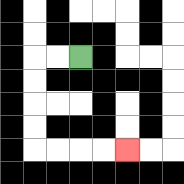{'start': '[3, 2]', 'end': '[5, 6]', 'path_directions': 'L,L,D,D,D,D,R,R,R,R', 'path_coordinates': '[[3, 2], [2, 2], [1, 2], [1, 3], [1, 4], [1, 5], [1, 6], [2, 6], [3, 6], [4, 6], [5, 6]]'}